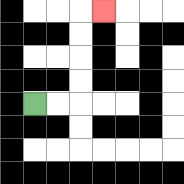{'start': '[1, 4]', 'end': '[4, 0]', 'path_directions': 'R,R,U,U,U,U,R', 'path_coordinates': '[[1, 4], [2, 4], [3, 4], [3, 3], [3, 2], [3, 1], [3, 0], [4, 0]]'}